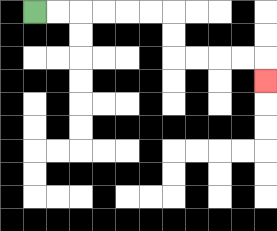{'start': '[1, 0]', 'end': '[11, 3]', 'path_directions': 'R,R,R,R,R,R,D,D,R,R,R,R,D', 'path_coordinates': '[[1, 0], [2, 0], [3, 0], [4, 0], [5, 0], [6, 0], [7, 0], [7, 1], [7, 2], [8, 2], [9, 2], [10, 2], [11, 2], [11, 3]]'}